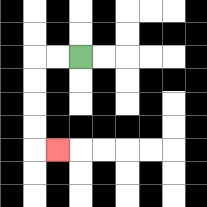{'start': '[3, 2]', 'end': '[2, 6]', 'path_directions': 'L,L,D,D,D,D,R', 'path_coordinates': '[[3, 2], [2, 2], [1, 2], [1, 3], [1, 4], [1, 5], [1, 6], [2, 6]]'}